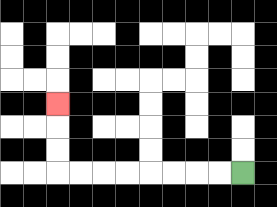{'start': '[10, 7]', 'end': '[2, 4]', 'path_directions': 'L,L,L,L,L,L,L,L,U,U,U', 'path_coordinates': '[[10, 7], [9, 7], [8, 7], [7, 7], [6, 7], [5, 7], [4, 7], [3, 7], [2, 7], [2, 6], [2, 5], [2, 4]]'}